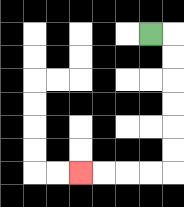{'start': '[6, 1]', 'end': '[3, 7]', 'path_directions': 'R,D,D,D,D,D,D,L,L,L,L', 'path_coordinates': '[[6, 1], [7, 1], [7, 2], [7, 3], [7, 4], [7, 5], [7, 6], [7, 7], [6, 7], [5, 7], [4, 7], [3, 7]]'}